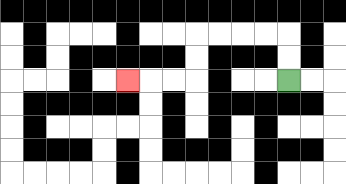{'start': '[12, 3]', 'end': '[5, 3]', 'path_directions': 'U,U,L,L,L,L,D,D,L,L,L', 'path_coordinates': '[[12, 3], [12, 2], [12, 1], [11, 1], [10, 1], [9, 1], [8, 1], [8, 2], [8, 3], [7, 3], [6, 3], [5, 3]]'}